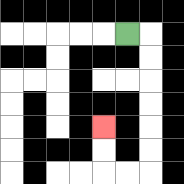{'start': '[5, 1]', 'end': '[4, 5]', 'path_directions': 'R,D,D,D,D,D,D,L,L,U,U', 'path_coordinates': '[[5, 1], [6, 1], [6, 2], [6, 3], [6, 4], [6, 5], [6, 6], [6, 7], [5, 7], [4, 7], [4, 6], [4, 5]]'}